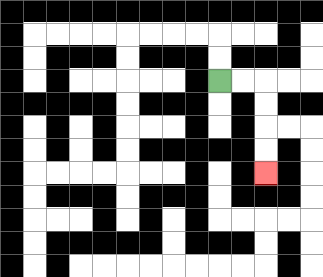{'start': '[9, 3]', 'end': '[11, 7]', 'path_directions': 'R,R,D,D,D,D', 'path_coordinates': '[[9, 3], [10, 3], [11, 3], [11, 4], [11, 5], [11, 6], [11, 7]]'}